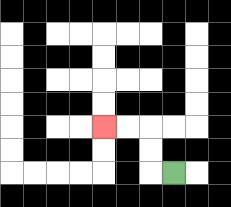{'start': '[7, 7]', 'end': '[4, 5]', 'path_directions': 'L,U,U,L,L', 'path_coordinates': '[[7, 7], [6, 7], [6, 6], [6, 5], [5, 5], [4, 5]]'}